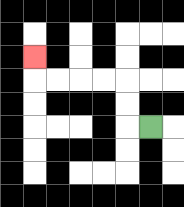{'start': '[6, 5]', 'end': '[1, 2]', 'path_directions': 'L,U,U,L,L,L,L,U', 'path_coordinates': '[[6, 5], [5, 5], [5, 4], [5, 3], [4, 3], [3, 3], [2, 3], [1, 3], [1, 2]]'}